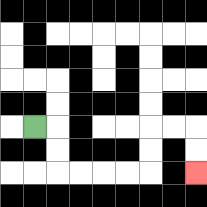{'start': '[1, 5]', 'end': '[8, 7]', 'path_directions': 'R,D,D,R,R,R,R,U,U,R,R,D,D', 'path_coordinates': '[[1, 5], [2, 5], [2, 6], [2, 7], [3, 7], [4, 7], [5, 7], [6, 7], [6, 6], [6, 5], [7, 5], [8, 5], [8, 6], [8, 7]]'}